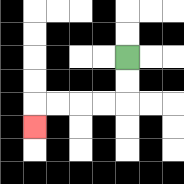{'start': '[5, 2]', 'end': '[1, 5]', 'path_directions': 'D,D,L,L,L,L,D', 'path_coordinates': '[[5, 2], [5, 3], [5, 4], [4, 4], [3, 4], [2, 4], [1, 4], [1, 5]]'}